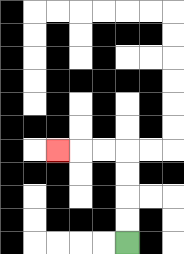{'start': '[5, 10]', 'end': '[2, 6]', 'path_directions': 'U,U,U,U,L,L,L', 'path_coordinates': '[[5, 10], [5, 9], [5, 8], [5, 7], [5, 6], [4, 6], [3, 6], [2, 6]]'}